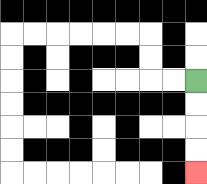{'start': '[8, 3]', 'end': '[8, 7]', 'path_directions': 'D,D,D,D', 'path_coordinates': '[[8, 3], [8, 4], [8, 5], [8, 6], [8, 7]]'}